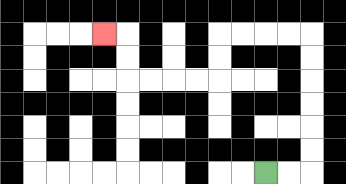{'start': '[11, 7]', 'end': '[4, 1]', 'path_directions': 'R,R,U,U,U,U,U,U,L,L,L,L,D,D,L,L,L,L,U,U,L', 'path_coordinates': '[[11, 7], [12, 7], [13, 7], [13, 6], [13, 5], [13, 4], [13, 3], [13, 2], [13, 1], [12, 1], [11, 1], [10, 1], [9, 1], [9, 2], [9, 3], [8, 3], [7, 3], [6, 3], [5, 3], [5, 2], [5, 1], [4, 1]]'}